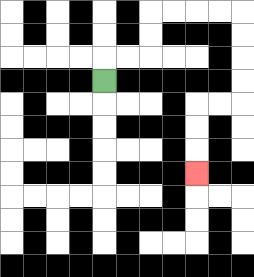{'start': '[4, 3]', 'end': '[8, 7]', 'path_directions': 'U,R,R,U,U,R,R,R,R,D,D,D,D,L,L,D,D,D', 'path_coordinates': '[[4, 3], [4, 2], [5, 2], [6, 2], [6, 1], [6, 0], [7, 0], [8, 0], [9, 0], [10, 0], [10, 1], [10, 2], [10, 3], [10, 4], [9, 4], [8, 4], [8, 5], [8, 6], [8, 7]]'}